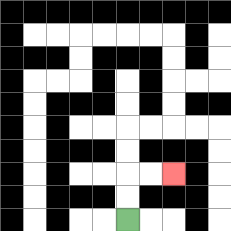{'start': '[5, 9]', 'end': '[7, 7]', 'path_directions': 'U,U,R,R', 'path_coordinates': '[[5, 9], [5, 8], [5, 7], [6, 7], [7, 7]]'}